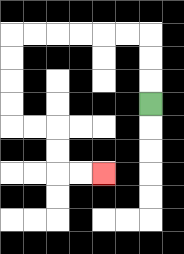{'start': '[6, 4]', 'end': '[4, 7]', 'path_directions': 'U,U,U,L,L,L,L,L,L,D,D,D,D,R,R,D,D,R,R', 'path_coordinates': '[[6, 4], [6, 3], [6, 2], [6, 1], [5, 1], [4, 1], [3, 1], [2, 1], [1, 1], [0, 1], [0, 2], [0, 3], [0, 4], [0, 5], [1, 5], [2, 5], [2, 6], [2, 7], [3, 7], [4, 7]]'}